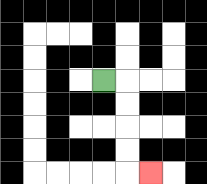{'start': '[4, 3]', 'end': '[6, 7]', 'path_directions': 'R,D,D,D,D,R', 'path_coordinates': '[[4, 3], [5, 3], [5, 4], [5, 5], [5, 6], [5, 7], [6, 7]]'}